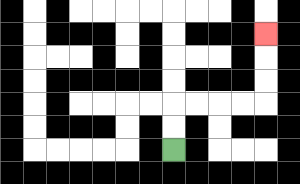{'start': '[7, 6]', 'end': '[11, 1]', 'path_directions': 'U,U,R,R,R,R,U,U,U', 'path_coordinates': '[[7, 6], [7, 5], [7, 4], [8, 4], [9, 4], [10, 4], [11, 4], [11, 3], [11, 2], [11, 1]]'}